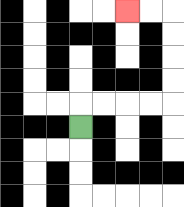{'start': '[3, 5]', 'end': '[5, 0]', 'path_directions': 'U,R,R,R,R,U,U,U,U,L,L', 'path_coordinates': '[[3, 5], [3, 4], [4, 4], [5, 4], [6, 4], [7, 4], [7, 3], [7, 2], [7, 1], [7, 0], [6, 0], [5, 0]]'}